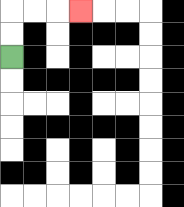{'start': '[0, 2]', 'end': '[3, 0]', 'path_directions': 'U,U,R,R,R', 'path_coordinates': '[[0, 2], [0, 1], [0, 0], [1, 0], [2, 0], [3, 0]]'}